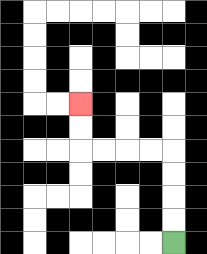{'start': '[7, 10]', 'end': '[3, 4]', 'path_directions': 'U,U,U,U,L,L,L,L,U,U', 'path_coordinates': '[[7, 10], [7, 9], [7, 8], [7, 7], [7, 6], [6, 6], [5, 6], [4, 6], [3, 6], [3, 5], [3, 4]]'}